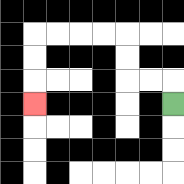{'start': '[7, 4]', 'end': '[1, 4]', 'path_directions': 'U,L,L,U,U,L,L,L,L,D,D,D', 'path_coordinates': '[[7, 4], [7, 3], [6, 3], [5, 3], [5, 2], [5, 1], [4, 1], [3, 1], [2, 1], [1, 1], [1, 2], [1, 3], [1, 4]]'}